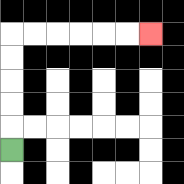{'start': '[0, 6]', 'end': '[6, 1]', 'path_directions': 'U,U,U,U,U,R,R,R,R,R,R', 'path_coordinates': '[[0, 6], [0, 5], [0, 4], [0, 3], [0, 2], [0, 1], [1, 1], [2, 1], [3, 1], [4, 1], [5, 1], [6, 1]]'}